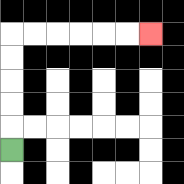{'start': '[0, 6]', 'end': '[6, 1]', 'path_directions': 'U,U,U,U,U,R,R,R,R,R,R', 'path_coordinates': '[[0, 6], [0, 5], [0, 4], [0, 3], [0, 2], [0, 1], [1, 1], [2, 1], [3, 1], [4, 1], [5, 1], [6, 1]]'}